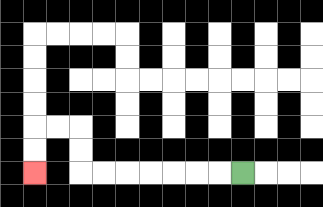{'start': '[10, 7]', 'end': '[1, 7]', 'path_directions': 'L,L,L,L,L,L,L,U,U,L,L,D,D', 'path_coordinates': '[[10, 7], [9, 7], [8, 7], [7, 7], [6, 7], [5, 7], [4, 7], [3, 7], [3, 6], [3, 5], [2, 5], [1, 5], [1, 6], [1, 7]]'}